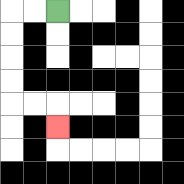{'start': '[2, 0]', 'end': '[2, 5]', 'path_directions': 'L,L,D,D,D,D,R,R,D', 'path_coordinates': '[[2, 0], [1, 0], [0, 0], [0, 1], [0, 2], [0, 3], [0, 4], [1, 4], [2, 4], [2, 5]]'}